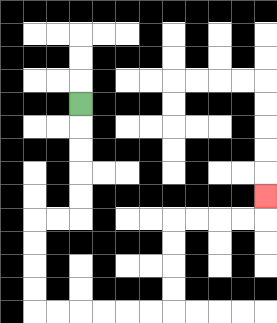{'start': '[3, 4]', 'end': '[11, 8]', 'path_directions': 'D,D,D,D,D,L,L,D,D,D,D,R,R,R,R,R,R,U,U,U,U,R,R,R,R,U', 'path_coordinates': '[[3, 4], [3, 5], [3, 6], [3, 7], [3, 8], [3, 9], [2, 9], [1, 9], [1, 10], [1, 11], [1, 12], [1, 13], [2, 13], [3, 13], [4, 13], [5, 13], [6, 13], [7, 13], [7, 12], [7, 11], [7, 10], [7, 9], [8, 9], [9, 9], [10, 9], [11, 9], [11, 8]]'}